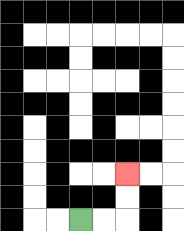{'start': '[3, 9]', 'end': '[5, 7]', 'path_directions': 'R,R,U,U', 'path_coordinates': '[[3, 9], [4, 9], [5, 9], [5, 8], [5, 7]]'}